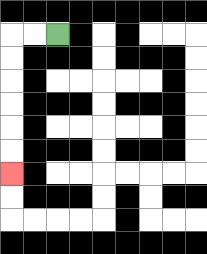{'start': '[2, 1]', 'end': '[0, 7]', 'path_directions': 'L,L,D,D,D,D,D,D', 'path_coordinates': '[[2, 1], [1, 1], [0, 1], [0, 2], [0, 3], [0, 4], [0, 5], [0, 6], [0, 7]]'}